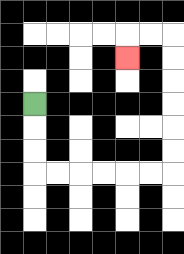{'start': '[1, 4]', 'end': '[5, 2]', 'path_directions': 'D,D,D,R,R,R,R,R,R,U,U,U,U,U,U,L,L,D', 'path_coordinates': '[[1, 4], [1, 5], [1, 6], [1, 7], [2, 7], [3, 7], [4, 7], [5, 7], [6, 7], [7, 7], [7, 6], [7, 5], [7, 4], [7, 3], [7, 2], [7, 1], [6, 1], [5, 1], [5, 2]]'}